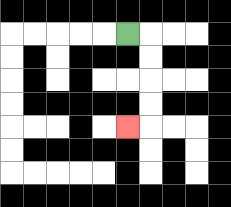{'start': '[5, 1]', 'end': '[5, 5]', 'path_directions': 'R,D,D,D,D,L', 'path_coordinates': '[[5, 1], [6, 1], [6, 2], [6, 3], [6, 4], [6, 5], [5, 5]]'}